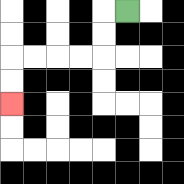{'start': '[5, 0]', 'end': '[0, 4]', 'path_directions': 'L,D,D,L,L,L,L,D,D', 'path_coordinates': '[[5, 0], [4, 0], [4, 1], [4, 2], [3, 2], [2, 2], [1, 2], [0, 2], [0, 3], [0, 4]]'}